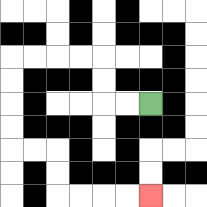{'start': '[6, 4]', 'end': '[6, 8]', 'path_directions': 'L,L,U,U,L,L,L,L,D,D,D,D,R,R,D,D,R,R,R,R', 'path_coordinates': '[[6, 4], [5, 4], [4, 4], [4, 3], [4, 2], [3, 2], [2, 2], [1, 2], [0, 2], [0, 3], [0, 4], [0, 5], [0, 6], [1, 6], [2, 6], [2, 7], [2, 8], [3, 8], [4, 8], [5, 8], [6, 8]]'}